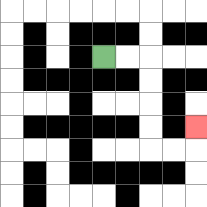{'start': '[4, 2]', 'end': '[8, 5]', 'path_directions': 'R,R,D,D,D,D,R,R,U', 'path_coordinates': '[[4, 2], [5, 2], [6, 2], [6, 3], [6, 4], [6, 5], [6, 6], [7, 6], [8, 6], [8, 5]]'}